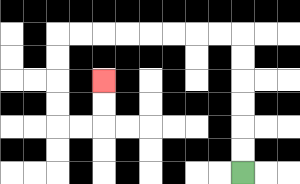{'start': '[10, 7]', 'end': '[4, 3]', 'path_directions': 'U,U,U,U,U,U,L,L,L,L,L,L,L,L,D,D,D,D,R,R,U,U', 'path_coordinates': '[[10, 7], [10, 6], [10, 5], [10, 4], [10, 3], [10, 2], [10, 1], [9, 1], [8, 1], [7, 1], [6, 1], [5, 1], [4, 1], [3, 1], [2, 1], [2, 2], [2, 3], [2, 4], [2, 5], [3, 5], [4, 5], [4, 4], [4, 3]]'}